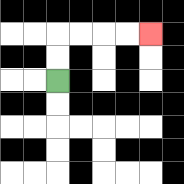{'start': '[2, 3]', 'end': '[6, 1]', 'path_directions': 'U,U,R,R,R,R', 'path_coordinates': '[[2, 3], [2, 2], [2, 1], [3, 1], [4, 1], [5, 1], [6, 1]]'}